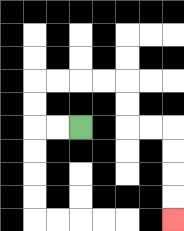{'start': '[3, 5]', 'end': '[7, 9]', 'path_directions': 'L,L,U,U,R,R,R,R,D,D,R,R,D,D,D,D', 'path_coordinates': '[[3, 5], [2, 5], [1, 5], [1, 4], [1, 3], [2, 3], [3, 3], [4, 3], [5, 3], [5, 4], [5, 5], [6, 5], [7, 5], [7, 6], [7, 7], [7, 8], [7, 9]]'}